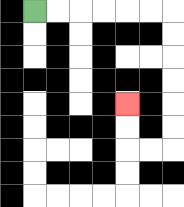{'start': '[1, 0]', 'end': '[5, 4]', 'path_directions': 'R,R,R,R,R,R,D,D,D,D,D,D,L,L,U,U', 'path_coordinates': '[[1, 0], [2, 0], [3, 0], [4, 0], [5, 0], [6, 0], [7, 0], [7, 1], [7, 2], [7, 3], [7, 4], [7, 5], [7, 6], [6, 6], [5, 6], [5, 5], [5, 4]]'}